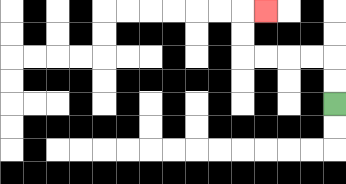{'start': '[14, 4]', 'end': '[11, 0]', 'path_directions': 'U,U,L,L,L,L,U,U,R', 'path_coordinates': '[[14, 4], [14, 3], [14, 2], [13, 2], [12, 2], [11, 2], [10, 2], [10, 1], [10, 0], [11, 0]]'}